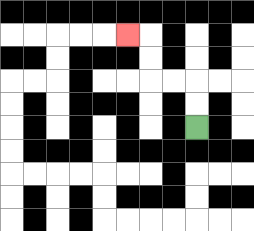{'start': '[8, 5]', 'end': '[5, 1]', 'path_directions': 'U,U,L,L,U,U,L', 'path_coordinates': '[[8, 5], [8, 4], [8, 3], [7, 3], [6, 3], [6, 2], [6, 1], [5, 1]]'}